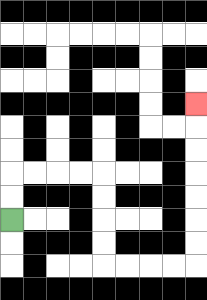{'start': '[0, 9]', 'end': '[8, 4]', 'path_directions': 'U,U,R,R,R,R,D,D,D,D,R,R,R,R,U,U,U,U,U,U,U', 'path_coordinates': '[[0, 9], [0, 8], [0, 7], [1, 7], [2, 7], [3, 7], [4, 7], [4, 8], [4, 9], [4, 10], [4, 11], [5, 11], [6, 11], [7, 11], [8, 11], [8, 10], [8, 9], [8, 8], [8, 7], [8, 6], [8, 5], [8, 4]]'}